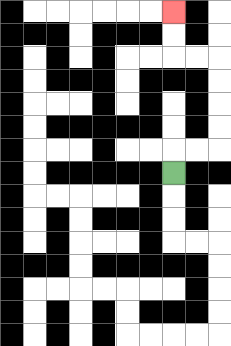{'start': '[7, 7]', 'end': '[7, 0]', 'path_directions': 'U,R,R,U,U,U,U,L,L,U,U', 'path_coordinates': '[[7, 7], [7, 6], [8, 6], [9, 6], [9, 5], [9, 4], [9, 3], [9, 2], [8, 2], [7, 2], [7, 1], [7, 0]]'}